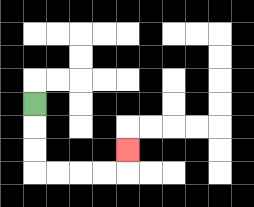{'start': '[1, 4]', 'end': '[5, 6]', 'path_directions': 'D,D,D,R,R,R,R,U', 'path_coordinates': '[[1, 4], [1, 5], [1, 6], [1, 7], [2, 7], [3, 7], [4, 7], [5, 7], [5, 6]]'}